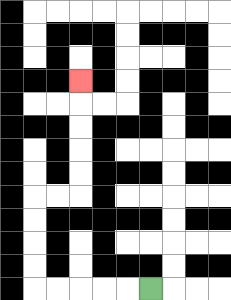{'start': '[6, 12]', 'end': '[3, 3]', 'path_directions': 'L,L,L,L,L,U,U,U,U,R,R,U,U,U,U,U', 'path_coordinates': '[[6, 12], [5, 12], [4, 12], [3, 12], [2, 12], [1, 12], [1, 11], [1, 10], [1, 9], [1, 8], [2, 8], [3, 8], [3, 7], [3, 6], [3, 5], [3, 4], [3, 3]]'}